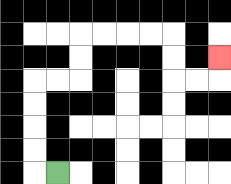{'start': '[2, 7]', 'end': '[9, 2]', 'path_directions': 'L,U,U,U,U,R,R,U,U,R,R,R,R,D,D,R,R,U', 'path_coordinates': '[[2, 7], [1, 7], [1, 6], [1, 5], [1, 4], [1, 3], [2, 3], [3, 3], [3, 2], [3, 1], [4, 1], [5, 1], [6, 1], [7, 1], [7, 2], [7, 3], [8, 3], [9, 3], [9, 2]]'}